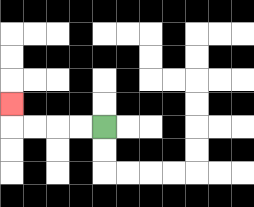{'start': '[4, 5]', 'end': '[0, 4]', 'path_directions': 'L,L,L,L,U', 'path_coordinates': '[[4, 5], [3, 5], [2, 5], [1, 5], [0, 5], [0, 4]]'}